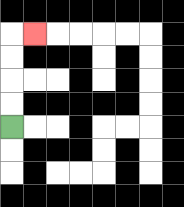{'start': '[0, 5]', 'end': '[1, 1]', 'path_directions': 'U,U,U,U,R', 'path_coordinates': '[[0, 5], [0, 4], [0, 3], [0, 2], [0, 1], [1, 1]]'}